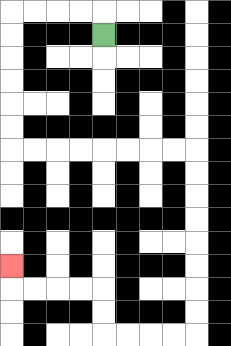{'start': '[4, 1]', 'end': '[0, 11]', 'path_directions': 'U,L,L,L,L,D,D,D,D,D,D,R,R,R,R,R,R,R,R,D,D,D,D,D,D,D,D,L,L,L,L,U,U,L,L,L,L,U', 'path_coordinates': '[[4, 1], [4, 0], [3, 0], [2, 0], [1, 0], [0, 0], [0, 1], [0, 2], [0, 3], [0, 4], [0, 5], [0, 6], [1, 6], [2, 6], [3, 6], [4, 6], [5, 6], [6, 6], [7, 6], [8, 6], [8, 7], [8, 8], [8, 9], [8, 10], [8, 11], [8, 12], [8, 13], [8, 14], [7, 14], [6, 14], [5, 14], [4, 14], [4, 13], [4, 12], [3, 12], [2, 12], [1, 12], [0, 12], [0, 11]]'}